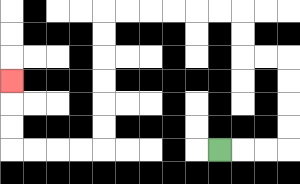{'start': '[9, 6]', 'end': '[0, 3]', 'path_directions': 'R,R,R,U,U,U,U,L,L,U,U,L,L,L,L,L,L,D,D,D,D,D,D,L,L,L,L,U,U,U', 'path_coordinates': '[[9, 6], [10, 6], [11, 6], [12, 6], [12, 5], [12, 4], [12, 3], [12, 2], [11, 2], [10, 2], [10, 1], [10, 0], [9, 0], [8, 0], [7, 0], [6, 0], [5, 0], [4, 0], [4, 1], [4, 2], [4, 3], [4, 4], [4, 5], [4, 6], [3, 6], [2, 6], [1, 6], [0, 6], [0, 5], [0, 4], [0, 3]]'}